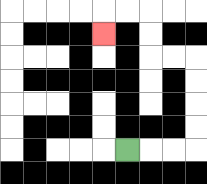{'start': '[5, 6]', 'end': '[4, 1]', 'path_directions': 'R,R,R,U,U,U,U,L,L,U,U,L,L,D', 'path_coordinates': '[[5, 6], [6, 6], [7, 6], [8, 6], [8, 5], [8, 4], [8, 3], [8, 2], [7, 2], [6, 2], [6, 1], [6, 0], [5, 0], [4, 0], [4, 1]]'}